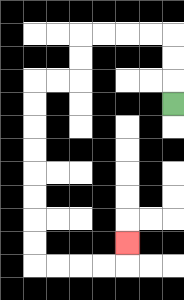{'start': '[7, 4]', 'end': '[5, 10]', 'path_directions': 'U,U,U,L,L,L,L,D,D,L,L,D,D,D,D,D,D,D,D,R,R,R,R,U', 'path_coordinates': '[[7, 4], [7, 3], [7, 2], [7, 1], [6, 1], [5, 1], [4, 1], [3, 1], [3, 2], [3, 3], [2, 3], [1, 3], [1, 4], [1, 5], [1, 6], [1, 7], [1, 8], [1, 9], [1, 10], [1, 11], [2, 11], [3, 11], [4, 11], [5, 11], [5, 10]]'}